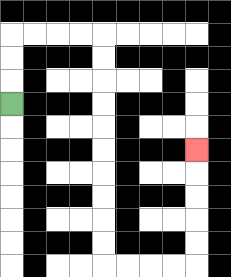{'start': '[0, 4]', 'end': '[8, 6]', 'path_directions': 'U,U,U,R,R,R,R,D,D,D,D,D,D,D,D,D,D,R,R,R,R,U,U,U,U,U', 'path_coordinates': '[[0, 4], [0, 3], [0, 2], [0, 1], [1, 1], [2, 1], [3, 1], [4, 1], [4, 2], [4, 3], [4, 4], [4, 5], [4, 6], [4, 7], [4, 8], [4, 9], [4, 10], [4, 11], [5, 11], [6, 11], [7, 11], [8, 11], [8, 10], [8, 9], [8, 8], [8, 7], [8, 6]]'}